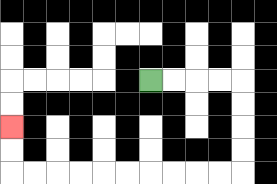{'start': '[6, 3]', 'end': '[0, 5]', 'path_directions': 'R,R,R,R,D,D,D,D,L,L,L,L,L,L,L,L,L,L,U,U', 'path_coordinates': '[[6, 3], [7, 3], [8, 3], [9, 3], [10, 3], [10, 4], [10, 5], [10, 6], [10, 7], [9, 7], [8, 7], [7, 7], [6, 7], [5, 7], [4, 7], [3, 7], [2, 7], [1, 7], [0, 7], [0, 6], [0, 5]]'}